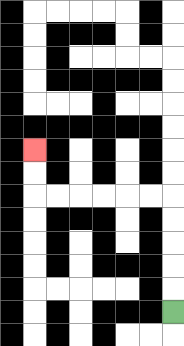{'start': '[7, 13]', 'end': '[1, 6]', 'path_directions': 'U,U,U,U,U,L,L,L,L,L,L,U,U', 'path_coordinates': '[[7, 13], [7, 12], [7, 11], [7, 10], [7, 9], [7, 8], [6, 8], [5, 8], [4, 8], [3, 8], [2, 8], [1, 8], [1, 7], [1, 6]]'}